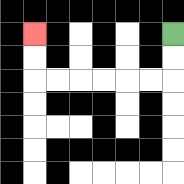{'start': '[7, 1]', 'end': '[1, 1]', 'path_directions': 'D,D,L,L,L,L,L,L,U,U', 'path_coordinates': '[[7, 1], [7, 2], [7, 3], [6, 3], [5, 3], [4, 3], [3, 3], [2, 3], [1, 3], [1, 2], [1, 1]]'}